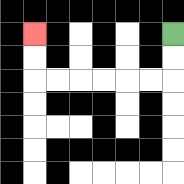{'start': '[7, 1]', 'end': '[1, 1]', 'path_directions': 'D,D,L,L,L,L,L,L,U,U', 'path_coordinates': '[[7, 1], [7, 2], [7, 3], [6, 3], [5, 3], [4, 3], [3, 3], [2, 3], [1, 3], [1, 2], [1, 1]]'}